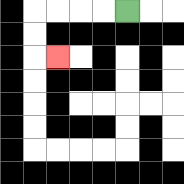{'start': '[5, 0]', 'end': '[2, 2]', 'path_directions': 'L,L,L,L,D,D,R', 'path_coordinates': '[[5, 0], [4, 0], [3, 0], [2, 0], [1, 0], [1, 1], [1, 2], [2, 2]]'}